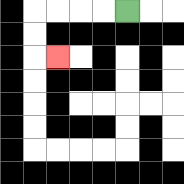{'start': '[5, 0]', 'end': '[2, 2]', 'path_directions': 'L,L,L,L,D,D,R', 'path_coordinates': '[[5, 0], [4, 0], [3, 0], [2, 0], [1, 0], [1, 1], [1, 2], [2, 2]]'}